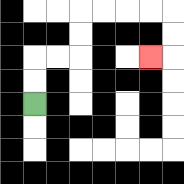{'start': '[1, 4]', 'end': '[6, 2]', 'path_directions': 'U,U,R,R,U,U,R,R,R,R,D,D,L', 'path_coordinates': '[[1, 4], [1, 3], [1, 2], [2, 2], [3, 2], [3, 1], [3, 0], [4, 0], [5, 0], [6, 0], [7, 0], [7, 1], [7, 2], [6, 2]]'}